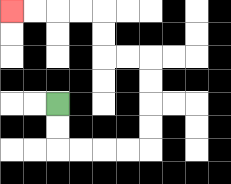{'start': '[2, 4]', 'end': '[0, 0]', 'path_directions': 'D,D,R,R,R,R,U,U,U,U,L,L,U,U,L,L,L,L', 'path_coordinates': '[[2, 4], [2, 5], [2, 6], [3, 6], [4, 6], [5, 6], [6, 6], [6, 5], [6, 4], [6, 3], [6, 2], [5, 2], [4, 2], [4, 1], [4, 0], [3, 0], [2, 0], [1, 0], [0, 0]]'}